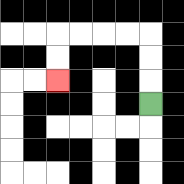{'start': '[6, 4]', 'end': '[2, 3]', 'path_directions': 'U,U,U,L,L,L,L,D,D', 'path_coordinates': '[[6, 4], [6, 3], [6, 2], [6, 1], [5, 1], [4, 1], [3, 1], [2, 1], [2, 2], [2, 3]]'}